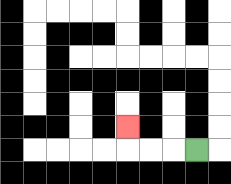{'start': '[8, 6]', 'end': '[5, 5]', 'path_directions': 'L,L,L,U', 'path_coordinates': '[[8, 6], [7, 6], [6, 6], [5, 6], [5, 5]]'}